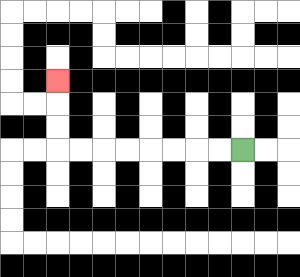{'start': '[10, 6]', 'end': '[2, 3]', 'path_directions': 'L,L,L,L,L,L,L,L,U,U,U', 'path_coordinates': '[[10, 6], [9, 6], [8, 6], [7, 6], [6, 6], [5, 6], [4, 6], [3, 6], [2, 6], [2, 5], [2, 4], [2, 3]]'}